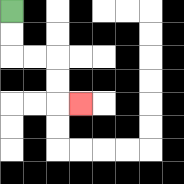{'start': '[0, 0]', 'end': '[3, 4]', 'path_directions': 'D,D,R,R,D,D,R', 'path_coordinates': '[[0, 0], [0, 1], [0, 2], [1, 2], [2, 2], [2, 3], [2, 4], [3, 4]]'}